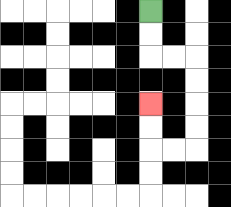{'start': '[6, 0]', 'end': '[6, 4]', 'path_directions': 'D,D,R,R,D,D,D,D,L,L,U,U', 'path_coordinates': '[[6, 0], [6, 1], [6, 2], [7, 2], [8, 2], [8, 3], [8, 4], [8, 5], [8, 6], [7, 6], [6, 6], [6, 5], [6, 4]]'}